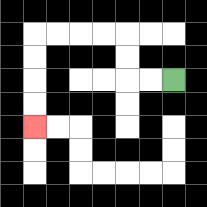{'start': '[7, 3]', 'end': '[1, 5]', 'path_directions': 'L,L,U,U,L,L,L,L,D,D,D,D', 'path_coordinates': '[[7, 3], [6, 3], [5, 3], [5, 2], [5, 1], [4, 1], [3, 1], [2, 1], [1, 1], [1, 2], [1, 3], [1, 4], [1, 5]]'}